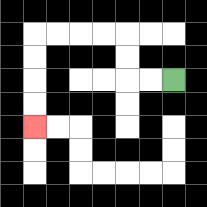{'start': '[7, 3]', 'end': '[1, 5]', 'path_directions': 'L,L,U,U,L,L,L,L,D,D,D,D', 'path_coordinates': '[[7, 3], [6, 3], [5, 3], [5, 2], [5, 1], [4, 1], [3, 1], [2, 1], [1, 1], [1, 2], [1, 3], [1, 4], [1, 5]]'}